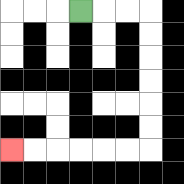{'start': '[3, 0]', 'end': '[0, 6]', 'path_directions': 'R,R,R,D,D,D,D,D,D,L,L,L,L,L,L', 'path_coordinates': '[[3, 0], [4, 0], [5, 0], [6, 0], [6, 1], [6, 2], [6, 3], [6, 4], [6, 5], [6, 6], [5, 6], [4, 6], [3, 6], [2, 6], [1, 6], [0, 6]]'}